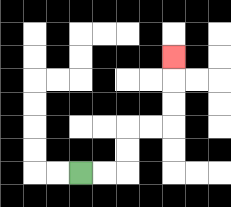{'start': '[3, 7]', 'end': '[7, 2]', 'path_directions': 'R,R,U,U,R,R,U,U,U', 'path_coordinates': '[[3, 7], [4, 7], [5, 7], [5, 6], [5, 5], [6, 5], [7, 5], [7, 4], [7, 3], [7, 2]]'}